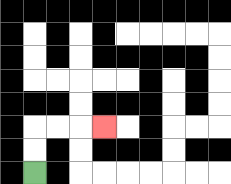{'start': '[1, 7]', 'end': '[4, 5]', 'path_directions': 'U,U,R,R,R', 'path_coordinates': '[[1, 7], [1, 6], [1, 5], [2, 5], [3, 5], [4, 5]]'}